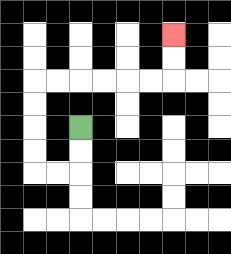{'start': '[3, 5]', 'end': '[7, 1]', 'path_directions': 'D,D,L,L,U,U,U,U,R,R,R,R,R,R,U,U', 'path_coordinates': '[[3, 5], [3, 6], [3, 7], [2, 7], [1, 7], [1, 6], [1, 5], [1, 4], [1, 3], [2, 3], [3, 3], [4, 3], [5, 3], [6, 3], [7, 3], [7, 2], [7, 1]]'}